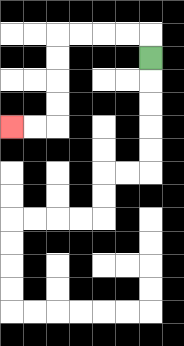{'start': '[6, 2]', 'end': '[0, 5]', 'path_directions': 'U,L,L,L,L,D,D,D,D,L,L', 'path_coordinates': '[[6, 2], [6, 1], [5, 1], [4, 1], [3, 1], [2, 1], [2, 2], [2, 3], [2, 4], [2, 5], [1, 5], [0, 5]]'}